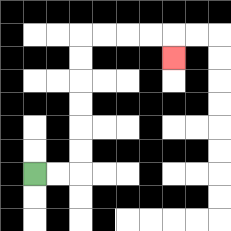{'start': '[1, 7]', 'end': '[7, 2]', 'path_directions': 'R,R,U,U,U,U,U,U,R,R,R,R,D', 'path_coordinates': '[[1, 7], [2, 7], [3, 7], [3, 6], [3, 5], [3, 4], [3, 3], [3, 2], [3, 1], [4, 1], [5, 1], [6, 1], [7, 1], [7, 2]]'}